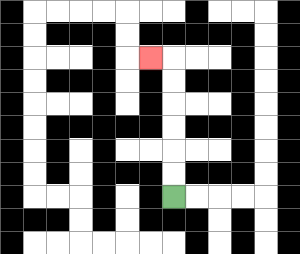{'start': '[7, 8]', 'end': '[6, 2]', 'path_directions': 'U,U,U,U,U,U,L', 'path_coordinates': '[[7, 8], [7, 7], [7, 6], [7, 5], [7, 4], [7, 3], [7, 2], [6, 2]]'}